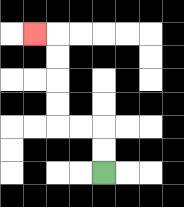{'start': '[4, 7]', 'end': '[1, 1]', 'path_directions': 'U,U,L,L,U,U,U,U,L', 'path_coordinates': '[[4, 7], [4, 6], [4, 5], [3, 5], [2, 5], [2, 4], [2, 3], [2, 2], [2, 1], [1, 1]]'}